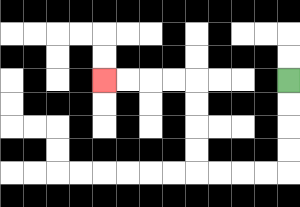{'start': '[12, 3]', 'end': '[4, 3]', 'path_directions': 'D,D,D,D,L,L,L,L,U,U,U,U,L,L,L,L', 'path_coordinates': '[[12, 3], [12, 4], [12, 5], [12, 6], [12, 7], [11, 7], [10, 7], [9, 7], [8, 7], [8, 6], [8, 5], [8, 4], [8, 3], [7, 3], [6, 3], [5, 3], [4, 3]]'}